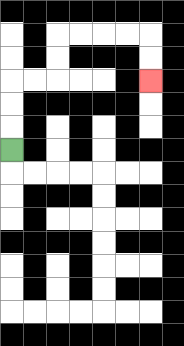{'start': '[0, 6]', 'end': '[6, 3]', 'path_directions': 'U,U,U,R,R,U,U,R,R,R,R,D,D', 'path_coordinates': '[[0, 6], [0, 5], [0, 4], [0, 3], [1, 3], [2, 3], [2, 2], [2, 1], [3, 1], [4, 1], [5, 1], [6, 1], [6, 2], [6, 3]]'}